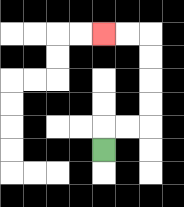{'start': '[4, 6]', 'end': '[4, 1]', 'path_directions': 'U,R,R,U,U,U,U,L,L', 'path_coordinates': '[[4, 6], [4, 5], [5, 5], [6, 5], [6, 4], [6, 3], [6, 2], [6, 1], [5, 1], [4, 1]]'}